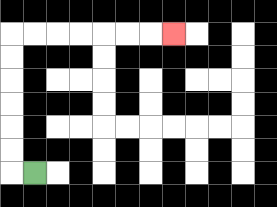{'start': '[1, 7]', 'end': '[7, 1]', 'path_directions': 'L,U,U,U,U,U,U,R,R,R,R,R,R,R', 'path_coordinates': '[[1, 7], [0, 7], [0, 6], [0, 5], [0, 4], [0, 3], [0, 2], [0, 1], [1, 1], [2, 1], [3, 1], [4, 1], [5, 1], [6, 1], [7, 1]]'}